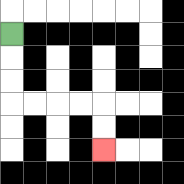{'start': '[0, 1]', 'end': '[4, 6]', 'path_directions': 'D,D,D,R,R,R,R,D,D', 'path_coordinates': '[[0, 1], [0, 2], [0, 3], [0, 4], [1, 4], [2, 4], [3, 4], [4, 4], [4, 5], [4, 6]]'}